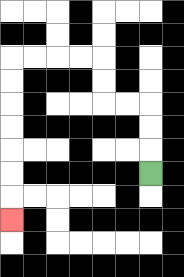{'start': '[6, 7]', 'end': '[0, 9]', 'path_directions': 'U,U,U,L,L,U,U,L,L,L,L,D,D,D,D,D,D,D', 'path_coordinates': '[[6, 7], [6, 6], [6, 5], [6, 4], [5, 4], [4, 4], [4, 3], [4, 2], [3, 2], [2, 2], [1, 2], [0, 2], [0, 3], [0, 4], [0, 5], [0, 6], [0, 7], [0, 8], [0, 9]]'}